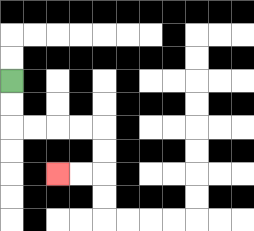{'start': '[0, 3]', 'end': '[2, 7]', 'path_directions': 'D,D,R,R,R,R,D,D,L,L', 'path_coordinates': '[[0, 3], [0, 4], [0, 5], [1, 5], [2, 5], [3, 5], [4, 5], [4, 6], [4, 7], [3, 7], [2, 7]]'}